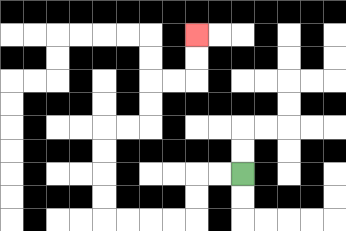{'start': '[10, 7]', 'end': '[8, 1]', 'path_directions': 'L,L,D,D,L,L,L,L,U,U,U,U,R,R,U,U,R,R,U,U', 'path_coordinates': '[[10, 7], [9, 7], [8, 7], [8, 8], [8, 9], [7, 9], [6, 9], [5, 9], [4, 9], [4, 8], [4, 7], [4, 6], [4, 5], [5, 5], [6, 5], [6, 4], [6, 3], [7, 3], [8, 3], [8, 2], [8, 1]]'}